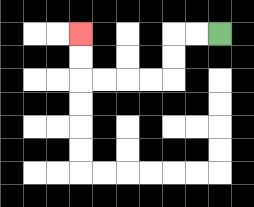{'start': '[9, 1]', 'end': '[3, 1]', 'path_directions': 'L,L,D,D,L,L,L,L,U,U', 'path_coordinates': '[[9, 1], [8, 1], [7, 1], [7, 2], [7, 3], [6, 3], [5, 3], [4, 3], [3, 3], [3, 2], [3, 1]]'}